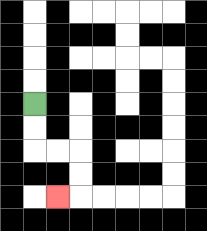{'start': '[1, 4]', 'end': '[2, 8]', 'path_directions': 'D,D,R,R,D,D,L', 'path_coordinates': '[[1, 4], [1, 5], [1, 6], [2, 6], [3, 6], [3, 7], [3, 8], [2, 8]]'}